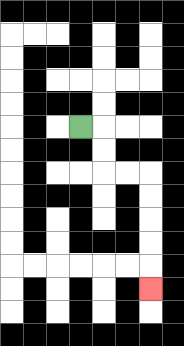{'start': '[3, 5]', 'end': '[6, 12]', 'path_directions': 'R,D,D,R,R,D,D,D,D,D', 'path_coordinates': '[[3, 5], [4, 5], [4, 6], [4, 7], [5, 7], [6, 7], [6, 8], [6, 9], [6, 10], [6, 11], [6, 12]]'}